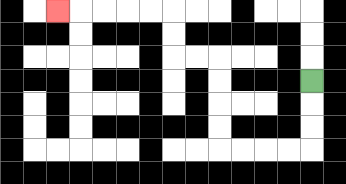{'start': '[13, 3]', 'end': '[2, 0]', 'path_directions': 'D,D,D,L,L,L,L,U,U,U,U,L,L,U,U,L,L,L,L,L', 'path_coordinates': '[[13, 3], [13, 4], [13, 5], [13, 6], [12, 6], [11, 6], [10, 6], [9, 6], [9, 5], [9, 4], [9, 3], [9, 2], [8, 2], [7, 2], [7, 1], [7, 0], [6, 0], [5, 0], [4, 0], [3, 0], [2, 0]]'}